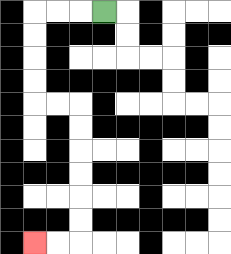{'start': '[4, 0]', 'end': '[1, 10]', 'path_directions': 'L,L,L,D,D,D,D,R,R,D,D,D,D,D,D,L,L', 'path_coordinates': '[[4, 0], [3, 0], [2, 0], [1, 0], [1, 1], [1, 2], [1, 3], [1, 4], [2, 4], [3, 4], [3, 5], [3, 6], [3, 7], [3, 8], [3, 9], [3, 10], [2, 10], [1, 10]]'}